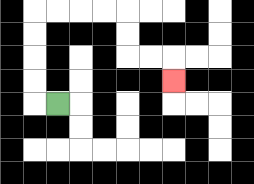{'start': '[2, 4]', 'end': '[7, 3]', 'path_directions': 'L,U,U,U,U,R,R,R,R,D,D,R,R,D', 'path_coordinates': '[[2, 4], [1, 4], [1, 3], [1, 2], [1, 1], [1, 0], [2, 0], [3, 0], [4, 0], [5, 0], [5, 1], [5, 2], [6, 2], [7, 2], [7, 3]]'}